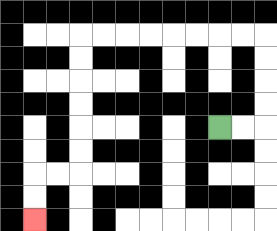{'start': '[9, 5]', 'end': '[1, 9]', 'path_directions': 'R,R,U,U,U,U,L,L,L,L,L,L,L,L,D,D,D,D,D,D,L,L,D,D', 'path_coordinates': '[[9, 5], [10, 5], [11, 5], [11, 4], [11, 3], [11, 2], [11, 1], [10, 1], [9, 1], [8, 1], [7, 1], [6, 1], [5, 1], [4, 1], [3, 1], [3, 2], [3, 3], [3, 4], [3, 5], [3, 6], [3, 7], [2, 7], [1, 7], [1, 8], [1, 9]]'}